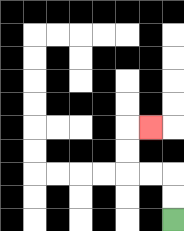{'start': '[7, 9]', 'end': '[6, 5]', 'path_directions': 'U,U,L,L,U,U,R', 'path_coordinates': '[[7, 9], [7, 8], [7, 7], [6, 7], [5, 7], [5, 6], [5, 5], [6, 5]]'}